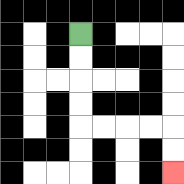{'start': '[3, 1]', 'end': '[7, 7]', 'path_directions': 'D,D,D,D,R,R,R,R,D,D', 'path_coordinates': '[[3, 1], [3, 2], [3, 3], [3, 4], [3, 5], [4, 5], [5, 5], [6, 5], [7, 5], [7, 6], [7, 7]]'}